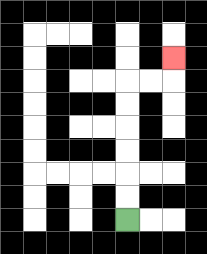{'start': '[5, 9]', 'end': '[7, 2]', 'path_directions': 'U,U,U,U,U,U,R,R,U', 'path_coordinates': '[[5, 9], [5, 8], [5, 7], [5, 6], [5, 5], [5, 4], [5, 3], [6, 3], [7, 3], [7, 2]]'}